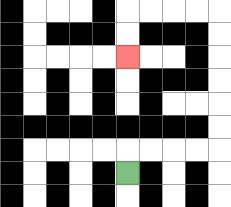{'start': '[5, 7]', 'end': '[5, 2]', 'path_directions': 'U,R,R,R,R,U,U,U,U,U,U,L,L,L,L,D,D', 'path_coordinates': '[[5, 7], [5, 6], [6, 6], [7, 6], [8, 6], [9, 6], [9, 5], [9, 4], [9, 3], [9, 2], [9, 1], [9, 0], [8, 0], [7, 0], [6, 0], [5, 0], [5, 1], [5, 2]]'}